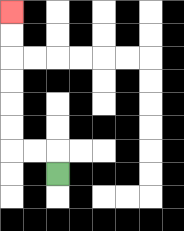{'start': '[2, 7]', 'end': '[0, 0]', 'path_directions': 'U,L,L,U,U,U,U,U,U', 'path_coordinates': '[[2, 7], [2, 6], [1, 6], [0, 6], [0, 5], [0, 4], [0, 3], [0, 2], [0, 1], [0, 0]]'}